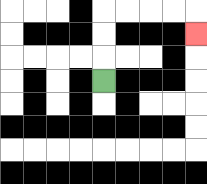{'start': '[4, 3]', 'end': '[8, 1]', 'path_directions': 'U,U,U,R,R,R,R,D', 'path_coordinates': '[[4, 3], [4, 2], [4, 1], [4, 0], [5, 0], [6, 0], [7, 0], [8, 0], [8, 1]]'}